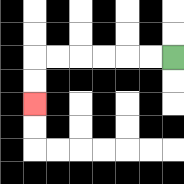{'start': '[7, 2]', 'end': '[1, 4]', 'path_directions': 'L,L,L,L,L,L,D,D', 'path_coordinates': '[[7, 2], [6, 2], [5, 2], [4, 2], [3, 2], [2, 2], [1, 2], [1, 3], [1, 4]]'}